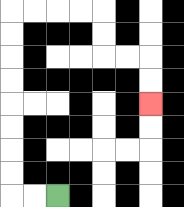{'start': '[2, 8]', 'end': '[6, 4]', 'path_directions': 'L,L,U,U,U,U,U,U,U,U,R,R,R,R,D,D,R,R,D,D', 'path_coordinates': '[[2, 8], [1, 8], [0, 8], [0, 7], [0, 6], [0, 5], [0, 4], [0, 3], [0, 2], [0, 1], [0, 0], [1, 0], [2, 0], [3, 0], [4, 0], [4, 1], [4, 2], [5, 2], [6, 2], [6, 3], [6, 4]]'}